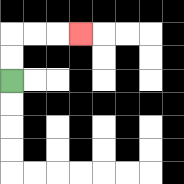{'start': '[0, 3]', 'end': '[3, 1]', 'path_directions': 'U,U,R,R,R', 'path_coordinates': '[[0, 3], [0, 2], [0, 1], [1, 1], [2, 1], [3, 1]]'}